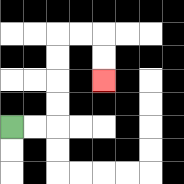{'start': '[0, 5]', 'end': '[4, 3]', 'path_directions': 'R,R,U,U,U,U,R,R,D,D', 'path_coordinates': '[[0, 5], [1, 5], [2, 5], [2, 4], [2, 3], [2, 2], [2, 1], [3, 1], [4, 1], [4, 2], [4, 3]]'}